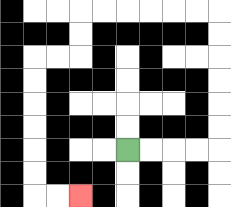{'start': '[5, 6]', 'end': '[3, 8]', 'path_directions': 'R,R,R,R,U,U,U,U,U,U,L,L,L,L,L,L,D,D,L,L,D,D,D,D,D,D,R,R', 'path_coordinates': '[[5, 6], [6, 6], [7, 6], [8, 6], [9, 6], [9, 5], [9, 4], [9, 3], [9, 2], [9, 1], [9, 0], [8, 0], [7, 0], [6, 0], [5, 0], [4, 0], [3, 0], [3, 1], [3, 2], [2, 2], [1, 2], [1, 3], [1, 4], [1, 5], [1, 6], [1, 7], [1, 8], [2, 8], [3, 8]]'}